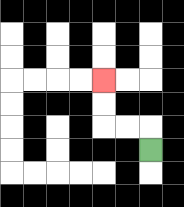{'start': '[6, 6]', 'end': '[4, 3]', 'path_directions': 'U,L,L,U,U', 'path_coordinates': '[[6, 6], [6, 5], [5, 5], [4, 5], [4, 4], [4, 3]]'}